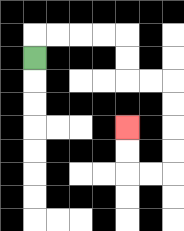{'start': '[1, 2]', 'end': '[5, 5]', 'path_directions': 'U,R,R,R,R,D,D,R,R,D,D,D,D,L,L,U,U', 'path_coordinates': '[[1, 2], [1, 1], [2, 1], [3, 1], [4, 1], [5, 1], [5, 2], [5, 3], [6, 3], [7, 3], [7, 4], [7, 5], [7, 6], [7, 7], [6, 7], [5, 7], [5, 6], [5, 5]]'}